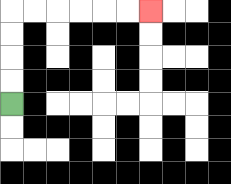{'start': '[0, 4]', 'end': '[6, 0]', 'path_directions': 'U,U,U,U,R,R,R,R,R,R', 'path_coordinates': '[[0, 4], [0, 3], [0, 2], [0, 1], [0, 0], [1, 0], [2, 0], [3, 0], [4, 0], [5, 0], [6, 0]]'}